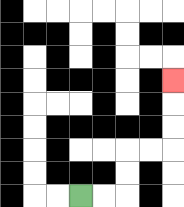{'start': '[3, 8]', 'end': '[7, 3]', 'path_directions': 'R,R,U,U,R,R,U,U,U', 'path_coordinates': '[[3, 8], [4, 8], [5, 8], [5, 7], [5, 6], [6, 6], [7, 6], [7, 5], [7, 4], [7, 3]]'}